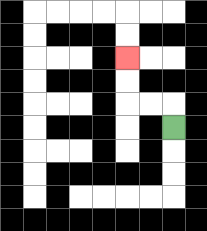{'start': '[7, 5]', 'end': '[5, 2]', 'path_directions': 'U,L,L,U,U', 'path_coordinates': '[[7, 5], [7, 4], [6, 4], [5, 4], [5, 3], [5, 2]]'}